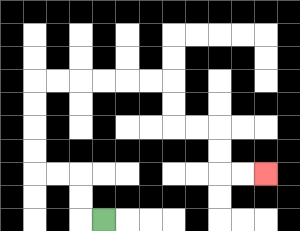{'start': '[4, 9]', 'end': '[11, 7]', 'path_directions': 'L,U,U,L,L,U,U,U,U,R,R,R,R,R,R,D,D,R,R,D,D,R,R', 'path_coordinates': '[[4, 9], [3, 9], [3, 8], [3, 7], [2, 7], [1, 7], [1, 6], [1, 5], [1, 4], [1, 3], [2, 3], [3, 3], [4, 3], [5, 3], [6, 3], [7, 3], [7, 4], [7, 5], [8, 5], [9, 5], [9, 6], [9, 7], [10, 7], [11, 7]]'}